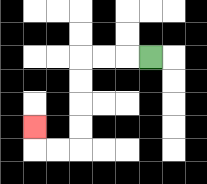{'start': '[6, 2]', 'end': '[1, 5]', 'path_directions': 'L,L,L,D,D,D,D,L,L,U', 'path_coordinates': '[[6, 2], [5, 2], [4, 2], [3, 2], [3, 3], [3, 4], [3, 5], [3, 6], [2, 6], [1, 6], [1, 5]]'}